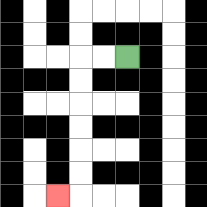{'start': '[5, 2]', 'end': '[2, 8]', 'path_directions': 'L,L,D,D,D,D,D,D,L', 'path_coordinates': '[[5, 2], [4, 2], [3, 2], [3, 3], [3, 4], [3, 5], [3, 6], [3, 7], [3, 8], [2, 8]]'}